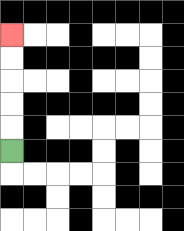{'start': '[0, 6]', 'end': '[0, 1]', 'path_directions': 'U,U,U,U,U', 'path_coordinates': '[[0, 6], [0, 5], [0, 4], [0, 3], [0, 2], [0, 1]]'}